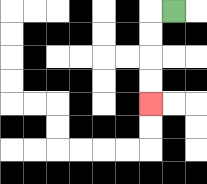{'start': '[7, 0]', 'end': '[6, 4]', 'path_directions': 'L,D,D,D,D', 'path_coordinates': '[[7, 0], [6, 0], [6, 1], [6, 2], [6, 3], [6, 4]]'}